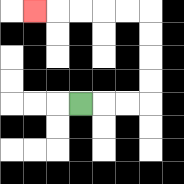{'start': '[3, 4]', 'end': '[1, 0]', 'path_directions': 'R,R,R,U,U,U,U,L,L,L,L,L', 'path_coordinates': '[[3, 4], [4, 4], [5, 4], [6, 4], [6, 3], [6, 2], [6, 1], [6, 0], [5, 0], [4, 0], [3, 0], [2, 0], [1, 0]]'}